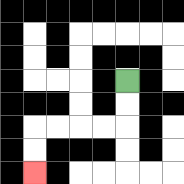{'start': '[5, 3]', 'end': '[1, 7]', 'path_directions': 'D,D,L,L,L,L,D,D', 'path_coordinates': '[[5, 3], [5, 4], [5, 5], [4, 5], [3, 5], [2, 5], [1, 5], [1, 6], [1, 7]]'}